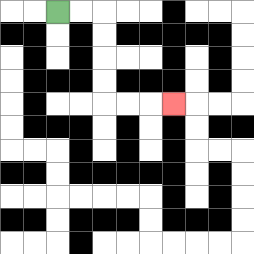{'start': '[2, 0]', 'end': '[7, 4]', 'path_directions': 'R,R,D,D,D,D,R,R,R', 'path_coordinates': '[[2, 0], [3, 0], [4, 0], [4, 1], [4, 2], [4, 3], [4, 4], [5, 4], [6, 4], [7, 4]]'}